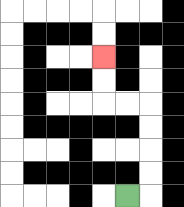{'start': '[5, 8]', 'end': '[4, 2]', 'path_directions': 'R,U,U,U,U,L,L,U,U', 'path_coordinates': '[[5, 8], [6, 8], [6, 7], [6, 6], [6, 5], [6, 4], [5, 4], [4, 4], [4, 3], [4, 2]]'}